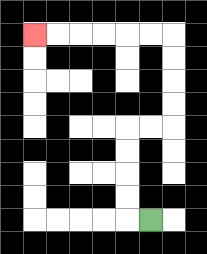{'start': '[6, 9]', 'end': '[1, 1]', 'path_directions': 'L,U,U,U,U,R,R,U,U,U,U,L,L,L,L,L,L', 'path_coordinates': '[[6, 9], [5, 9], [5, 8], [5, 7], [5, 6], [5, 5], [6, 5], [7, 5], [7, 4], [7, 3], [7, 2], [7, 1], [6, 1], [5, 1], [4, 1], [3, 1], [2, 1], [1, 1]]'}